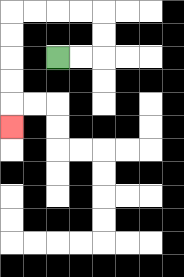{'start': '[2, 2]', 'end': '[0, 5]', 'path_directions': 'R,R,U,U,L,L,L,L,D,D,D,D,D', 'path_coordinates': '[[2, 2], [3, 2], [4, 2], [4, 1], [4, 0], [3, 0], [2, 0], [1, 0], [0, 0], [0, 1], [0, 2], [0, 3], [0, 4], [0, 5]]'}